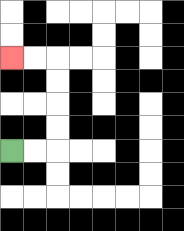{'start': '[0, 6]', 'end': '[0, 2]', 'path_directions': 'R,R,U,U,U,U,L,L', 'path_coordinates': '[[0, 6], [1, 6], [2, 6], [2, 5], [2, 4], [2, 3], [2, 2], [1, 2], [0, 2]]'}